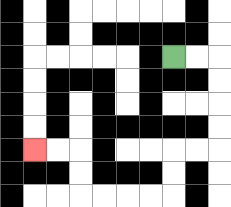{'start': '[7, 2]', 'end': '[1, 6]', 'path_directions': 'R,R,D,D,D,D,L,L,D,D,L,L,L,L,U,U,L,L', 'path_coordinates': '[[7, 2], [8, 2], [9, 2], [9, 3], [9, 4], [9, 5], [9, 6], [8, 6], [7, 6], [7, 7], [7, 8], [6, 8], [5, 8], [4, 8], [3, 8], [3, 7], [3, 6], [2, 6], [1, 6]]'}